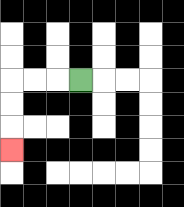{'start': '[3, 3]', 'end': '[0, 6]', 'path_directions': 'L,L,L,D,D,D', 'path_coordinates': '[[3, 3], [2, 3], [1, 3], [0, 3], [0, 4], [0, 5], [0, 6]]'}